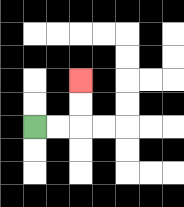{'start': '[1, 5]', 'end': '[3, 3]', 'path_directions': 'R,R,U,U', 'path_coordinates': '[[1, 5], [2, 5], [3, 5], [3, 4], [3, 3]]'}